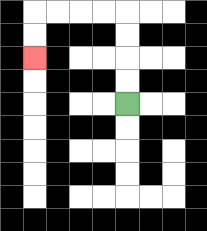{'start': '[5, 4]', 'end': '[1, 2]', 'path_directions': 'U,U,U,U,L,L,L,L,D,D', 'path_coordinates': '[[5, 4], [5, 3], [5, 2], [5, 1], [5, 0], [4, 0], [3, 0], [2, 0], [1, 0], [1, 1], [1, 2]]'}